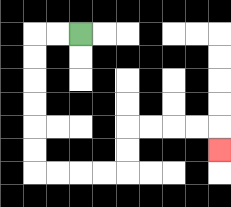{'start': '[3, 1]', 'end': '[9, 6]', 'path_directions': 'L,L,D,D,D,D,D,D,R,R,R,R,U,U,R,R,R,R,D', 'path_coordinates': '[[3, 1], [2, 1], [1, 1], [1, 2], [1, 3], [1, 4], [1, 5], [1, 6], [1, 7], [2, 7], [3, 7], [4, 7], [5, 7], [5, 6], [5, 5], [6, 5], [7, 5], [8, 5], [9, 5], [9, 6]]'}